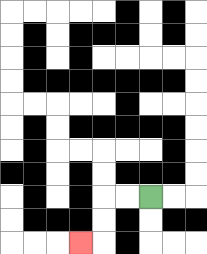{'start': '[6, 8]', 'end': '[3, 10]', 'path_directions': 'L,L,D,D,L', 'path_coordinates': '[[6, 8], [5, 8], [4, 8], [4, 9], [4, 10], [3, 10]]'}